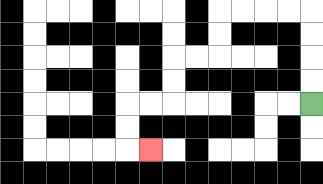{'start': '[13, 4]', 'end': '[6, 6]', 'path_directions': 'U,U,U,U,L,L,L,L,D,D,L,L,D,D,L,L,D,D,R', 'path_coordinates': '[[13, 4], [13, 3], [13, 2], [13, 1], [13, 0], [12, 0], [11, 0], [10, 0], [9, 0], [9, 1], [9, 2], [8, 2], [7, 2], [7, 3], [7, 4], [6, 4], [5, 4], [5, 5], [5, 6], [6, 6]]'}